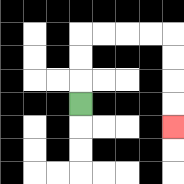{'start': '[3, 4]', 'end': '[7, 5]', 'path_directions': 'U,U,U,R,R,R,R,D,D,D,D', 'path_coordinates': '[[3, 4], [3, 3], [3, 2], [3, 1], [4, 1], [5, 1], [6, 1], [7, 1], [7, 2], [7, 3], [7, 4], [7, 5]]'}